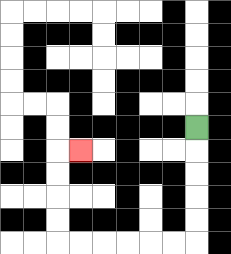{'start': '[8, 5]', 'end': '[3, 6]', 'path_directions': 'D,D,D,D,D,L,L,L,L,L,L,U,U,U,U,R', 'path_coordinates': '[[8, 5], [8, 6], [8, 7], [8, 8], [8, 9], [8, 10], [7, 10], [6, 10], [5, 10], [4, 10], [3, 10], [2, 10], [2, 9], [2, 8], [2, 7], [2, 6], [3, 6]]'}